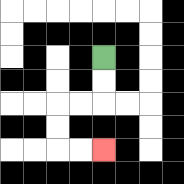{'start': '[4, 2]', 'end': '[4, 6]', 'path_directions': 'D,D,L,L,D,D,R,R', 'path_coordinates': '[[4, 2], [4, 3], [4, 4], [3, 4], [2, 4], [2, 5], [2, 6], [3, 6], [4, 6]]'}